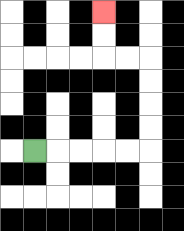{'start': '[1, 6]', 'end': '[4, 0]', 'path_directions': 'R,R,R,R,R,U,U,U,U,L,L,U,U', 'path_coordinates': '[[1, 6], [2, 6], [3, 6], [4, 6], [5, 6], [6, 6], [6, 5], [6, 4], [6, 3], [6, 2], [5, 2], [4, 2], [4, 1], [4, 0]]'}